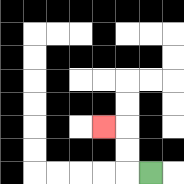{'start': '[6, 7]', 'end': '[4, 5]', 'path_directions': 'L,U,U,L', 'path_coordinates': '[[6, 7], [5, 7], [5, 6], [5, 5], [4, 5]]'}